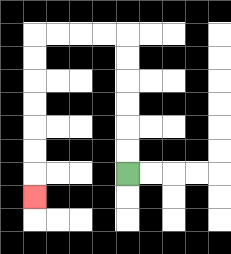{'start': '[5, 7]', 'end': '[1, 8]', 'path_directions': 'U,U,U,U,U,U,L,L,L,L,D,D,D,D,D,D,D', 'path_coordinates': '[[5, 7], [5, 6], [5, 5], [5, 4], [5, 3], [5, 2], [5, 1], [4, 1], [3, 1], [2, 1], [1, 1], [1, 2], [1, 3], [1, 4], [1, 5], [1, 6], [1, 7], [1, 8]]'}